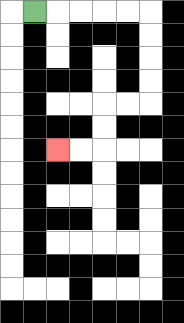{'start': '[1, 0]', 'end': '[2, 6]', 'path_directions': 'R,R,R,R,R,D,D,D,D,L,L,D,D,L,L', 'path_coordinates': '[[1, 0], [2, 0], [3, 0], [4, 0], [5, 0], [6, 0], [6, 1], [6, 2], [6, 3], [6, 4], [5, 4], [4, 4], [4, 5], [4, 6], [3, 6], [2, 6]]'}